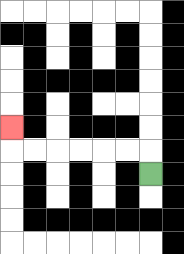{'start': '[6, 7]', 'end': '[0, 5]', 'path_directions': 'U,L,L,L,L,L,L,U', 'path_coordinates': '[[6, 7], [6, 6], [5, 6], [4, 6], [3, 6], [2, 6], [1, 6], [0, 6], [0, 5]]'}